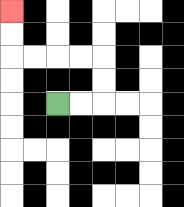{'start': '[2, 4]', 'end': '[0, 0]', 'path_directions': 'R,R,U,U,L,L,L,L,U,U', 'path_coordinates': '[[2, 4], [3, 4], [4, 4], [4, 3], [4, 2], [3, 2], [2, 2], [1, 2], [0, 2], [0, 1], [0, 0]]'}